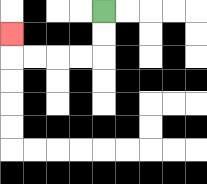{'start': '[4, 0]', 'end': '[0, 1]', 'path_directions': 'D,D,L,L,L,L,U', 'path_coordinates': '[[4, 0], [4, 1], [4, 2], [3, 2], [2, 2], [1, 2], [0, 2], [0, 1]]'}